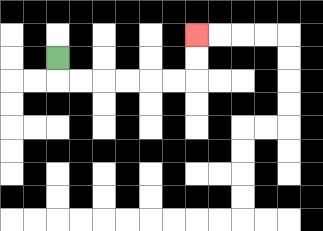{'start': '[2, 2]', 'end': '[8, 1]', 'path_directions': 'D,R,R,R,R,R,R,U,U', 'path_coordinates': '[[2, 2], [2, 3], [3, 3], [4, 3], [5, 3], [6, 3], [7, 3], [8, 3], [8, 2], [8, 1]]'}